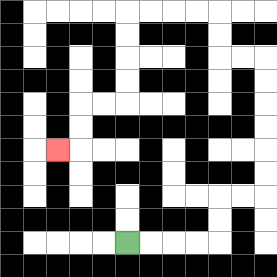{'start': '[5, 10]', 'end': '[2, 6]', 'path_directions': 'R,R,R,R,U,U,R,R,U,U,U,U,U,U,L,L,U,U,L,L,L,L,D,D,D,D,L,L,D,D,L', 'path_coordinates': '[[5, 10], [6, 10], [7, 10], [8, 10], [9, 10], [9, 9], [9, 8], [10, 8], [11, 8], [11, 7], [11, 6], [11, 5], [11, 4], [11, 3], [11, 2], [10, 2], [9, 2], [9, 1], [9, 0], [8, 0], [7, 0], [6, 0], [5, 0], [5, 1], [5, 2], [5, 3], [5, 4], [4, 4], [3, 4], [3, 5], [3, 6], [2, 6]]'}